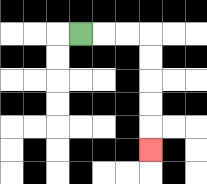{'start': '[3, 1]', 'end': '[6, 6]', 'path_directions': 'R,R,R,D,D,D,D,D', 'path_coordinates': '[[3, 1], [4, 1], [5, 1], [6, 1], [6, 2], [6, 3], [6, 4], [6, 5], [6, 6]]'}